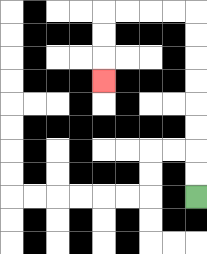{'start': '[8, 8]', 'end': '[4, 3]', 'path_directions': 'U,U,U,U,U,U,U,U,L,L,L,L,D,D,D', 'path_coordinates': '[[8, 8], [8, 7], [8, 6], [8, 5], [8, 4], [8, 3], [8, 2], [8, 1], [8, 0], [7, 0], [6, 0], [5, 0], [4, 0], [4, 1], [4, 2], [4, 3]]'}